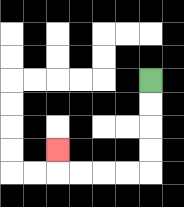{'start': '[6, 3]', 'end': '[2, 6]', 'path_directions': 'D,D,D,D,L,L,L,L,U', 'path_coordinates': '[[6, 3], [6, 4], [6, 5], [6, 6], [6, 7], [5, 7], [4, 7], [3, 7], [2, 7], [2, 6]]'}